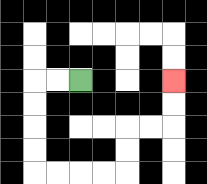{'start': '[3, 3]', 'end': '[7, 3]', 'path_directions': 'L,L,D,D,D,D,R,R,R,R,U,U,R,R,U,U', 'path_coordinates': '[[3, 3], [2, 3], [1, 3], [1, 4], [1, 5], [1, 6], [1, 7], [2, 7], [3, 7], [4, 7], [5, 7], [5, 6], [5, 5], [6, 5], [7, 5], [7, 4], [7, 3]]'}